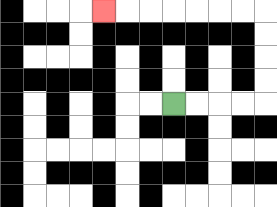{'start': '[7, 4]', 'end': '[4, 0]', 'path_directions': 'R,R,R,R,U,U,U,U,L,L,L,L,L,L,L', 'path_coordinates': '[[7, 4], [8, 4], [9, 4], [10, 4], [11, 4], [11, 3], [11, 2], [11, 1], [11, 0], [10, 0], [9, 0], [8, 0], [7, 0], [6, 0], [5, 0], [4, 0]]'}